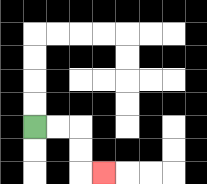{'start': '[1, 5]', 'end': '[4, 7]', 'path_directions': 'R,R,D,D,R', 'path_coordinates': '[[1, 5], [2, 5], [3, 5], [3, 6], [3, 7], [4, 7]]'}